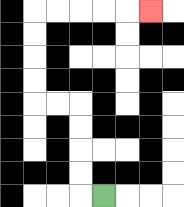{'start': '[4, 8]', 'end': '[6, 0]', 'path_directions': 'L,U,U,U,U,L,L,U,U,U,U,R,R,R,R,R', 'path_coordinates': '[[4, 8], [3, 8], [3, 7], [3, 6], [3, 5], [3, 4], [2, 4], [1, 4], [1, 3], [1, 2], [1, 1], [1, 0], [2, 0], [3, 0], [4, 0], [5, 0], [6, 0]]'}